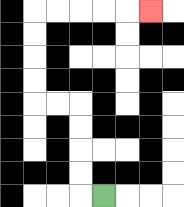{'start': '[4, 8]', 'end': '[6, 0]', 'path_directions': 'L,U,U,U,U,L,L,U,U,U,U,R,R,R,R,R', 'path_coordinates': '[[4, 8], [3, 8], [3, 7], [3, 6], [3, 5], [3, 4], [2, 4], [1, 4], [1, 3], [1, 2], [1, 1], [1, 0], [2, 0], [3, 0], [4, 0], [5, 0], [6, 0]]'}